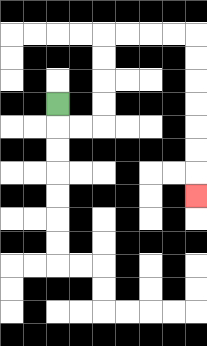{'start': '[2, 4]', 'end': '[8, 8]', 'path_directions': 'D,R,R,U,U,U,U,R,R,R,R,D,D,D,D,D,D,D', 'path_coordinates': '[[2, 4], [2, 5], [3, 5], [4, 5], [4, 4], [4, 3], [4, 2], [4, 1], [5, 1], [6, 1], [7, 1], [8, 1], [8, 2], [8, 3], [8, 4], [8, 5], [8, 6], [8, 7], [8, 8]]'}